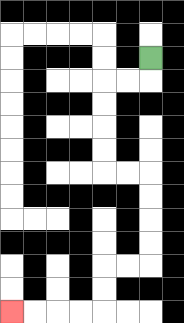{'start': '[6, 2]', 'end': '[0, 13]', 'path_directions': 'D,L,L,D,D,D,D,R,R,D,D,D,D,L,L,D,D,L,L,L,L', 'path_coordinates': '[[6, 2], [6, 3], [5, 3], [4, 3], [4, 4], [4, 5], [4, 6], [4, 7], [5, 7], [6, 7], [6, 8], [6, 9], [6, 10], [6, 11], [5, 11], [4, 11], [4, 12], [4, 13], [3, 13], [2, 13], [1, 13], [0, 13]]'}